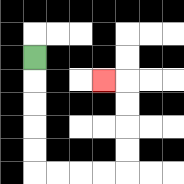{'start': '[1, 2]', 'end': '[4, 3]', 'path_directions': 'D,D,D,D,D,R,R,R,R,U,U,U,U,L', 'path_coordinates': '[[1, 2], [1, 3], [1, 4], [1, 5], [1, 6], [1, 7], [2, 7], [3, 7], [4, 7], [5, 7], [5, 6], [5, 5], [5, 4], [5, 3], [4, 3]]'}